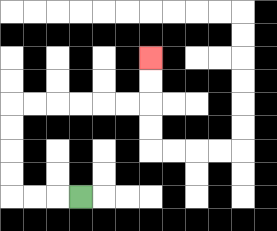{'start': '[3, 8]', 'end': '[6, 2]', 'path_directions': 'L,L,L,U,U,U,U,R,R,R,R,R,R,U,U', 'path_coordinates': '[[3, 8], [2, 8], [1, 8], [0, 8], [0, 7], [0, 6], [0, 5], [0, 4], [1, 4], [2, 4], [3, 4], [4, 4], [5, 4], [6, 4], [6, 3], [6, 2]]'}